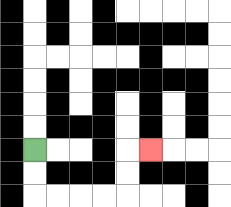{'start': '[1, 6]', 'end': '[6, 6]', 'path_directions': 'D,D,R,R,R,R,U,U,R', 'path_coordinates': '[[1, 6], [1, 7], [1, 8], [2, 8], [3, 8], [4, 8], [5, 8], [5, 7], [5, 6], [6, 6]]'}